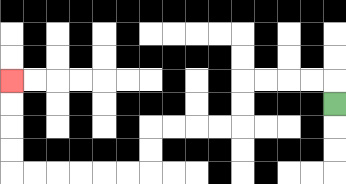{'start': '[14, 4]', 'end': '[0, 3]', 'path_directions': 'U,L,L,L,L,D,D,L,L,L,L,D,D,L,L,L,L,L,L,U,U,U,U', 'path_coordinates': '[[14, 4], [14, 3], [13, 3], [12, 3], [11, 3], [10, 3], [10, 4], [10, 5], [9, 5], [8, 5], [7, 5], [6, 5], [6, 6], [6, 7], [5, 7], [4, 7], [3, 7], [2, 7], [1, 7], [0, 7], [0, 6], [0, 5], [0, 4], [0, 3]]'}